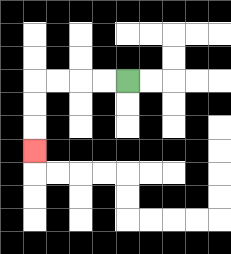{'start': '[5, 3]', 'end': '[1, 6]', 'path_directions': 'L,L,L,L,D,D,D', 'path_coordinates': '[[5, 3], [4, 3], [3, 3], [2, 3], [1, 3], [1, 4], [1, 5], [1, 6]]'}